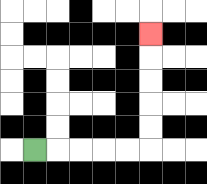{'start': '[1, 6]', 'end': '[6, 1]', 'path_directions': 'R,R,R,R,R,U,U,U,U,U', 'path_coordinates': '[[1, 6], [2, 6], [3, 6], [4, 6], [5, 6], [6, 6], [6, 5], [6, 4], [6, 3], [6, 2], [6, 1]]'}